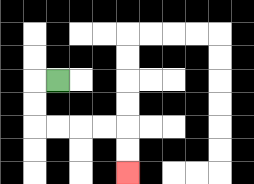{'start': '[2, 3]', 'end': '[5, 7]', 'path_directions': 'L,D,D,R,R,R,R,D,D', 'path_coordinates': '[[2, 3], [1, 3], [1, 4], [1, 5], [2, 5], [3, 5], [4, 5], [5, 5], [5, 6], [5, 7]]'}